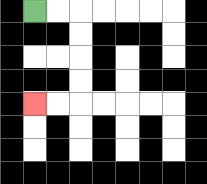{'start': '[1, 0]', 'end': '[1, 4]', 'path_directions': 'R,R,D,D,D,D,L,L', 'path_coordinates': '[[1, 0], [2, 0], [3, 0], [3, 1], [3, 2], [3, 3], [3, 4], [2, 4], [1, 4]]'}